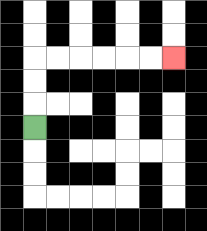{'start': '[1, 5]', 'end': '[7, 2]', 'path_directions': 'U,U,U,R,R,R,R,R,R', 'path_coordinates': '[[1, 5], [1, 4], [1, 3], [1, 2], [2, 2], [3, 2], [4, 2], [5, 2], [6, 2], [7, 2]]'}